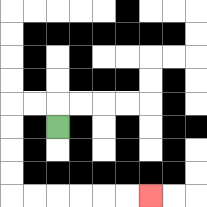{'start': '[2, 5]', 'end': '[6, 8]', 'path_directions': 'U,L,L,D,D,D,D,R,R,R,R,R,R', 'path_coordinates': '[[2, 5], [2, 4], [1, 4], [0, 4], [0, 5], [0, 6], [0, 7], [0, 8], [1, 8], [2, 8], [3, 8], [4, 8], [5, 8], [6, 8]]'}